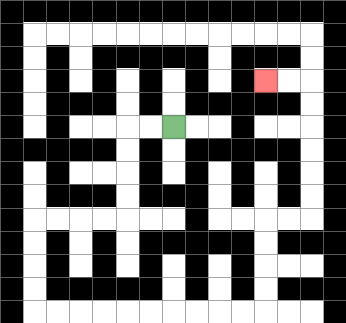{'start': '[7, 5]', 'end': '[11, 3]', 'path_directions': 'L,L,D,D,D,D,L,L,L,L,D,D,D,D,R,R,R,R,R,R,R,R,R,R,U,U,U,U,R,R,U,U,U,U,U,U,L,L', 'path_coordinates': '[[7, 5], [6, 5], [5, 5], [5, 6], [5, 7], [5, 8], [5, 9], [4, 9], [3, 9], [2, 9], [1, 9], [1, 10], [1, 11], [1, 12], [1, 13], [2, 13], [3, 13], [4, 13], [5, 13], [6, 13], [7, 13], [8, 13], [9, 13], [10, 13], [11, 13], [11, 12], [11, 11], [11, 10], [11, 9], [12, 9], [13, 9], [13, 8], [13, 7], [13, 6], [13, 5], [13, 4], [13, 3], [12, 3], [11, 3]]'}